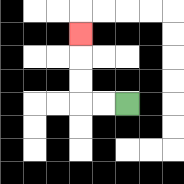{'start': '[5, 4]', 'end': '[3, 1]', 'path_directions': 'L,L,U,U,U', 'path_coordinates': '[[5, 4], [4, 4], [3, 4], [3, 3], [3, 2], [3, 1]]'}